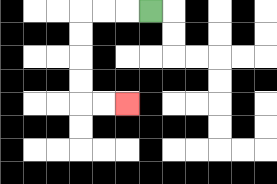{'start': '[6, 0]', 'end': '[5, 4]', 'path_directions': 'L,L,L,D,D,D,D,R,R', 'path_coordinates': '[[6, 0], [5, 0], [4, 0], [3, 0], [3, 1], [3, 2], [3, 3], [3, 4], [4, 4], [5, 4]]'}